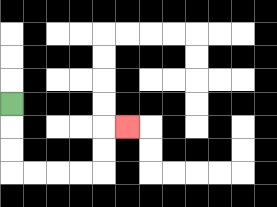{'start': '[0, 4]', 'end': '[5, 5]', 'path_directions': 'D,D,D,R,R,R,R,U,U,R', 'path_coordinates': '[[0, 4], [0, 5], [0, 6], [0, 7], [1, 7], [2, 7], [3, 7], [4, 7], [4, 6], [4, 5], [5, 5]]'}